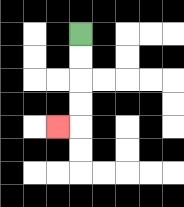{'start': '[3, 1]', 'end': '[2, 5]', 'path_directions': 'D,D,D,D,L', 'path_coordinates': '[[3, 1], [3, 2], [3, 3], [3, 4], [3, 5], [2, 5]]'}